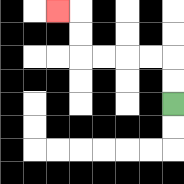{'start': '[7, 4]', 'end': '[2, 0]', 'path_directions': 'U,U,L,L,L,L,U,U,L', 'path_coordinates': '[[7, 4], [7, 3], [7, 2], [6, 2], [5, 2], [4, 2], [3, 2], [3, 1], [3, 0], [2, 0]]'}